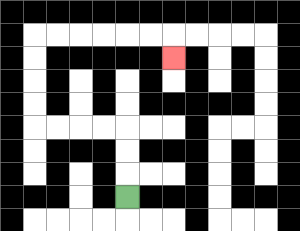{'start': '[5, 8]', 'end': '[7, 2]', 'path_directions': 'U,U,U,L,L,L,L,U,U,U,U,R,R,R,R,R,R,D', 'path_coordinates': '[[5, 8], [5, 7], [5, 6], [5, 5], [4, 5], [3, 5], [2, 5], [1, 5], [1, 4], [1, 3], [1, 2], [1, 1], [2, 1], [3, 1], [4, 1], [5, 1], [6, 1], [7, 1], [7, 2]]'}